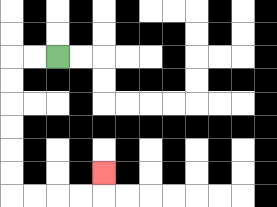{'start': '[2, 2]', 'end': '[4, 7]', 'path_directions': 'L,L,D,D,D,D,D,D,R,R,R,R,U', 'path_coordinates': '[[2, 2], [1, 2], [0, 2], [0, 3], [0, 4], [0, 5], [0, 6], [0, 7], [0, 8], [1, 8], [2, 8], [3, 8], [4, 8], [4, 7]]'}